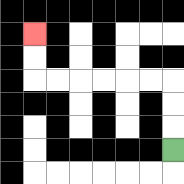{'start': '[7, 6]', 'end': '[1, 1]', 'path_directions': 'U,U,U,L,L,L,L,L,L,U,U', 'path_coordinates': '[[7, 6], [7, 5], [7, 4], [7, 3], [6, 3], [5, 3], [4, 3], [3, 3], [2, 3], [1, 3], [1, 2], [1, 1]]'}